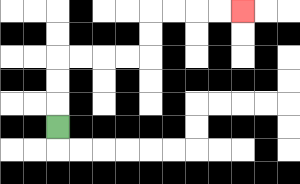{'start': '[2, 5]', 'end': '[10, 0]', 'path_directions': 'U,U,U,R,R,R,R,U,U,R,R,R,R', 'path_coordinates': '[[2, 5], [2, 4], [2, 3], [2, 2], [3, 2], [4, 2], [5, 2], [6, 2], [6, 1], [6, 0], [7, 0], [8, 0], [9, 0], [10, 0]]'}